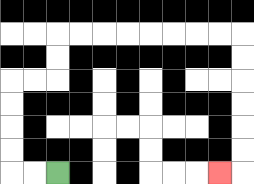{'start': '[2, 7]', 'end': '[9, 7]', 'path_directions': 'L,L,U,U,U,U,R,R,U,U,R,R,R,R,R,R,R,R,D,D,D,D,D,D,L', 'path_coordinates': '[[2, 7], [1, 7], [0, 7], [0, 6], [0, 5], [0, 4], [0, 3], [1, 3], [2, 3], [2, 2], [2, 1], [3, 1], [4, 1], [5, 1], [6, 1], [7, 1], [8, 1], [9, 1], [10, 1], [10, 2], [10, 3], [10, 4], [10, 5], [10, 6], [10, 7], [9, 7]]'}